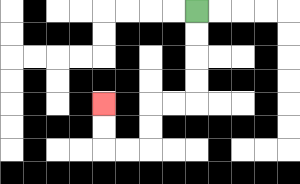{'start': '[8, 0]', 'end': '[4, 4]', 'path_directions': 'D,D,D,D,L,L,D,D,L,L,U,U', 'path_coordinates': '[[8, 0], [8, 1], [8, 2], [8, 3], [8, 4], [7, 4], [6, 4], [6, 5], [6, 6], [5, 6], [4, 6], [4, 5], [4, 4]]'}